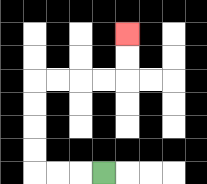{'start': '[4, 7]', 'end': '[5, 1]', 'path_directions': 'L,L,L,U,U,U,U,R,R,R,R,U,U', 'path_coordinates': '[[4, 7], [3, 7], [2, 7], [1, 7], [1, 6], [1, 5], [1, 4], [1, 3], [2, 3], [3, 3], [4, 3], [5, 3], [5, 2], [5, 1]]'}